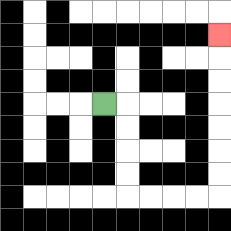{'start': '[4, 4]', 'end': '[9, 1]', 'path_directions': 'R,D,D,D,D,R,R,R,R,U,U,U,U,U,U,U', 'path_coordinates': '[[4, 4], [5, 4], [5, 5], [5, 6], [5, 7], [5, 8], [6, 8], [7, 8], [8, 8], [9, 8], [9, 7], [9, 6], [9, 5], [9, 4], [9, 3], [9, 2], [9, 1]]'}